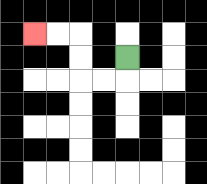{'start': '[5, 2]', 'end': '[1, 1]', 'path_directions': 'D,L,L,U,U,L,L', 'path_coordinates': '[[5, 2], [5, 3], [4, 3], [3, 3], [3, 2], [3, 1], [2, 1], [1, 1]]'}